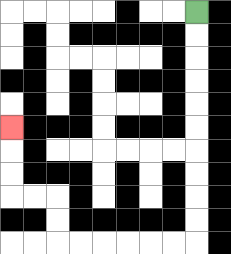{'start': '[8, 0]', 'end': '[0, 5]', 'path_directions': 'D,D,D,D,D,D,D,D,D,D,L,L,L,L,L,L,U,U,L,L,U,U,U', 'path_coordinates': '[[8, 0], [8, 1], [8, 2], [8, 3], [8, 4], [8, 5], [8, 6], [8, 7], [8, 8], [8, 9], [8, 10], [7, 10], [6, 10], [5, 10], [4, 10], [3, 10], [2, 10], [2, 9], [2, 8], [1, 8], [0, 8], [0, 7], [0, 6], [0, 5]]'}